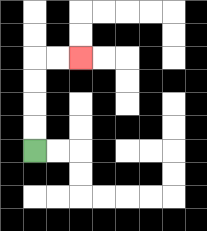{'start': '[1, 6]', 'end': '[3, 2]', 'path_directions': 'U,U,U,U,R,R', 'path_coordinates': '[[1, 6], [1, 5], [1, 4], [1, 3], [1, 2], [2, 2], [3, 2]]'}